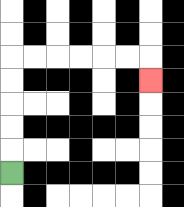{'start': '[0, 7]', 'end': '[6, 3]', 'path_directions': 'U,U,U,U,U,R,R,R,R,R,R,D', 'path_coordinates': '[[0, 7], [0, 6], [0, 5], [0, 4], [0, 3], [0, 2], [1, 2], [2, 2], [3, 2], [4, 2], [5, 2], [6, 2], [6, 3]]'}